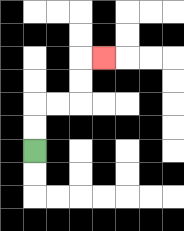{'start': '[1, 6]', 'end': '[4, 2]', 'path_directions': 'U,U,R,R,U,U,R', 'path_coordinates': '[[1, 6], [1, 5], [1, 4], [2, 4], [3, 4], [3, 3], [3, 2], [4, 2]]'}